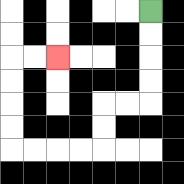{'start': '[6, 0]', 'end': '[2, 2]', 'path_directions': 'D,D,D,D,L,L,D,D,L,L,L,L,U,U,U,U,R,R', 'path_coordinates': '[[6, 0], [6, 1], [6, 2], [6, 3], [6, 4], [5, 4], [4, 4], [4, 5], [4, 6], [3, 6], [2, 6], [1, 6], [0, 6], [0, 5], [0, 4], [0, 3], [0, 2], [1, 2], [2, 2]]'}